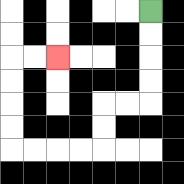{'start': '[6, 0]', 'end': '[2, 2]', 'path_directions': 'D,D,D,D,L,L,D,D,L,L,L,L,U,U,U,U,R,R', 'path_coordinates': '[[6, 0], [6, 1], [6, 2], [6, 3], [6, 4], [5, 4], [4, 4], [4, 5], [4, 6], [3, 6], [2, 6], [1, 6], [0, 6], [0, 5], [0, 4], [0, 3], [0, 2], [1, 2], [2, 2]]'}